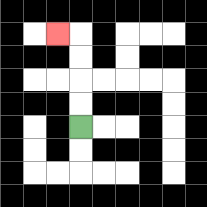{'start': '[3, 5]', 'end': '[2, 1]', 'path_directions': 'U,U,U,U,L', 'path_coordinates': '[[3, 5], [3, 4], [3, 3], [3, 2], [3, 1], [2, 1]]'}